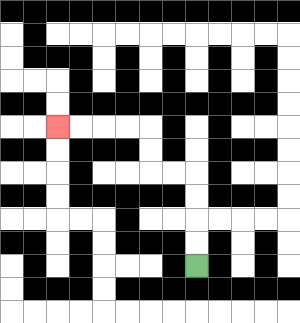{'start': '[8, 11]', 'end': '[2, 5]', 'path_directions': 'U,U,U,U,L,L,U,U,L,L,L,L', 'path_coordinates': '[[8, 11], [8, 10], [8, 9], [8, 8], [8, 7], [7, 7], [6, 7], [6, 6], [6, 5], [5, 5], [4, 5], [3, 5], [2, 5]]'}